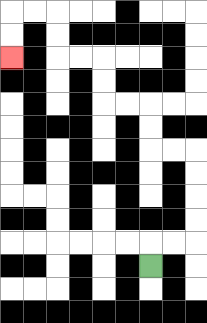{'start': '[6, 11]', 'end': '[0, 2]', 'path_directions': 'U,R,R,U,U,U,U,L,L,U,U,L,L,U,U,L,L,U,U,L,L,D,D', 'path_coordinates': '[[6, 11], [6, 10], [7, 10], [8, 10], [8, 9], [8, 8], [8, 7], [8, 6], [7, 6], [6, 6], [6, 5], [6, 4], [5, 4], [4, 4], [4, 3], [4, 2], [3, 2], [2, 2], [2, 1], [2, 0], [1, 0], [0, 0], [0, 1], [0, 2]]'}